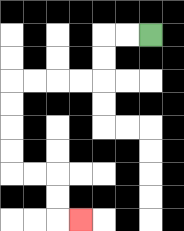{'start': '[6, 1]', 'end': '[3, 9]', 'path_directions': 'L,L,D,D,L,L,L,L,D,D,D,D,R,R,D,D,R', 'path_coordinates': '[[6, 1], [5, 1], [4, 1], [4, 2], [4, 3], [3, 3], [2, 3], [1, 3], [0, 3], [0, 4], [0, 5], [0, 6], [0, 7], [1, 7], [2, 7], [2, 8], [2, 9], [3, 9]]'}